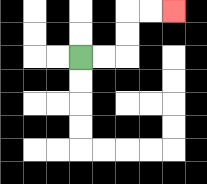{'start': '[3, 2]', 'end': '[7, 0]', 'path_directions': 'R,R,U,U,R,R', 'path_coordinates': '[[3, 2], [4, 2], [5, 2], [5, 1], [5, 0], [6, 0], [7, 0]]'}